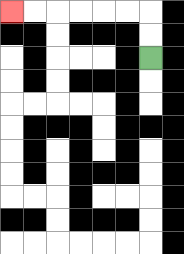{'start': '[6, 2]', 'end': '[0, 0]', 'path_directions': 'U,U,L,L,L,L,L,L', 'path_coordinates': '[[6, 2], [6, 1], [6, 0], [5, 0], [4, 0], [3, 0], [2, 0], [1, 0], [0, 0]]'}